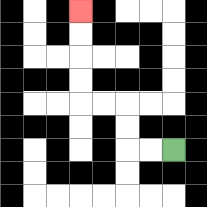{'start': '[7, 6]', 'end': '[3, 0]', 'path_directions': 'L,L,U,U,L,L,U,U,U,U', 'path_coordinates': '[[7, 6], [6, 6], [5, 6], [5, 5], [5, 4], [4, 4], [3, 4], [3, 3], [3, 2], [3, 1], [3, 0]]'}